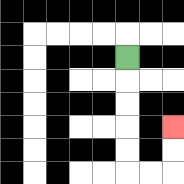{'start': '[5, 2]', 'end': '[7, 5]', 'path_directions': 'D,D,D,D,D,R,R,U,U', 'path_coordinates': '[[5, 2], [5, 3], [5, 4], [5, 5], [5, 6], [5, 7], [6, 7], [7, 7], [7, 6], [7, 5]]'}